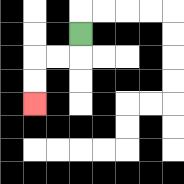{'start': '[3, 1]', 'end': '[1, 4]', 'path_directions': 'D,L,L,D,D', 'path_coordinates': '[[3, 1], [3, 2], [2, 2], [1, 2], [1, 3], [1, 4]]'}